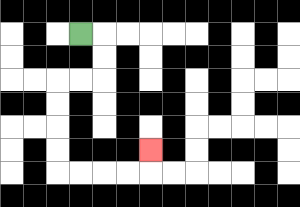{'start': '[3, 1]', 'end': '[6, 6]', 'path_directions': 'R,D,D,L,L,D,D,D,D,R,R,R,R,U', 'path_coordinates': '[[3, 1], [4, 1], [4, 2], [4, 3], [3, 3], [2, 3], [2, 4], [2, 5], [2, 6], [2, 7], [3, 7], [4, 7], [5, 7], [6, 7], [6, 6]]'}